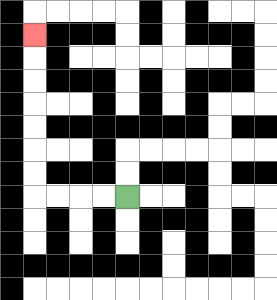{'start': '[5, 8]', 'end': '[1, 1]', 'path_directions': 'L,L,L,L,U,U,U,U,U,U,U', 'path_coordinates': '[[5, 8], [4, 8], [3, 8], [2, 8], [1, 8], [1, 7], [1, 6], [1, 5], [1, 4], [1, 3], [1, 2], [1, 1]]'}